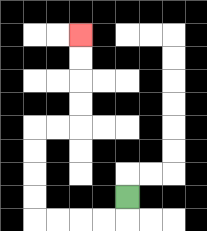{'start': '[5, 8]', 'end': '[3, 1]', 'path_directions': 'D,L,L,L,L,U,U,U,U,R,R,U,U,U,U', 'path_coordinates': '[[5, 8], [5, 9], [4, 9], [3, 9], [2, 9], [1, 9], [1, 8], [1, 7], [1, 6], [1, 5], [2, 5], [3, 5], [3, 4], [3, 3], [3, 2], [3, 1]]'}